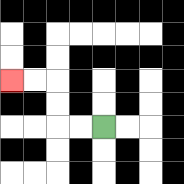{'start': '[4, 5]', 'end': '[0, 3]', 'path_directions': 'L,L,U,U,L,L', 'path_coordinates': '[[4, 5], [3, 5], [2, 5], [2, 4], [2, 3], [1, 3], [0, 3]]'}